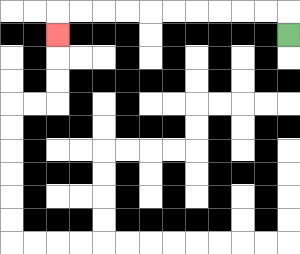{'start': '[12, 1]', 'end': '[2, 1]', 'path_directions': 'U,L,L,L,L,L,L,L,L,L,L,D', 'path_coordinates': '[[12, 1], [12, 0], [11, 0], [10, 0], [9, 0], [8, 0], [7, 0], [6, 0], [5, 0], [4, 0], [3, 0], [2, 0], [2, 1]]'}